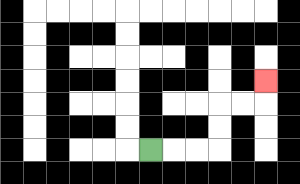{'start': '[6, 6]', 'end': '[11, 3]', 'path_directions': 'R,R,R,U,U,R,R,U', 'path_coordinates': '[[6, 6], [7, 6], [8, 6], [9, 6], [9, 5], [9, 4], [10, 4], [11, 4], [11, 3]]'}